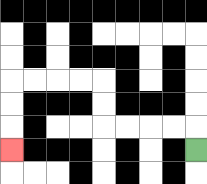{'start': '[8, 6]', 'end': '[0, 6]', 'path_directions': 'U,L,L,L,L,U,U,L,L,L,L,D,D,D', 'path_coordinates': '[[8, 6], [8, 5], [7, 5], [6, 5], [5, 5], [4, 5], [4, 4], [4, 3], [3, 3], [2, 3], [1, 3], [0, 3], [0, 4], [0, 5], [0, 6]]'}